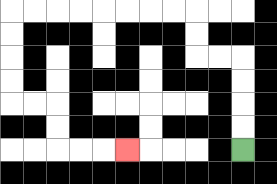{'start': '[10, 6]', 'end': '[5, 6]', 'path_directions': 'U,U,U,U,L,L,U,U,L,L,L,L,L,L,L,L,D,D,D,D,R,R,D,D,R,R,R', 'path_coordinates': '[[10, 6], [10, 5], [10, 4], [10, 3], [10, 2], [9, 2], [8, 2], [8, 1], [8, 0], [7, 0], [6, 0], [5, 0], [4, 0], [3, 0], [2, 0], [1, 0], [0, 0], [0, 1], [0, 2], [0, 3], [0, 4], [1, 4], [2, 4], [2, 5], [2, 6], [3, 6], [4, 6], [5, 6]]'}